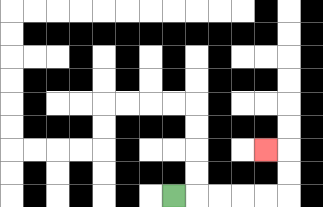{'start': '[7, 8]', 'end': '[11, 6]', 'path_directions': 'R,R,R,R,R,U,U,L', 'path_coordinates': '[[7, 8], [8, 8], [9, 8], [10, 8], [11, 8], [12, 8], [12, 7], [12, 6], [11, 6]]'}